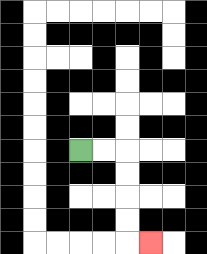{'start': '[3, 6]', 'end': '[6, 10]', 'path_directions': 'R,R,D,D,D,D,R', 'path_coordinates': '[[3, 6], [4, 6], [5, 6], [5, 7], [5, 8], [5, 9], [5, 10], [6, 10]]'}